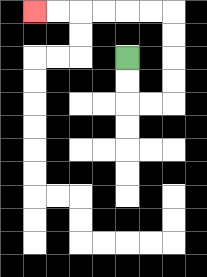{'start': '[5, 2]', 'end': '[1, 0]', 'path_directions': 'D,D,R,R,U,U,U,U,L,L,L,L,L,L', 'path_coordinates': '[[5, 2], [5, 3], [5, 4], [6, 4], [7, 4], [7, 3], [7, 2], [7, 1], [7, 0], [6, 0], [5, 0], [4, 0], [3, 0], [2, 0], [1, 0]]'}